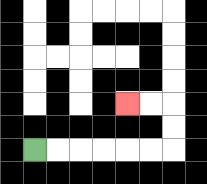{'start': '[1, 6]', 'end': '[5, 4]', 'path_directions': 'R,R,R,R,R,R,U,U,L,L', 'path_coordinates': '[[1, 6], [2, 6], [3, 6], [4, 6], [5, 6], [6, 6], [7, 6], [7, 5], [7, 4], [6, 4], [5, 4]]'}